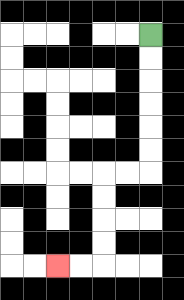{'start': '[6, 1]', 'end': '[2, 11]', 'path_directions': 'D,D,D,D,D,D,L,L,D,D,D,D,L,L', 'path_coordinates': '[[6, 1], [6, 2], [6, 3], [6, 4], [6, 5], [6, 6], [6, 7], [5, 7], [4, 7], [4, 8], [4, 9], [4, 10], [4, 11], [3, 11], [2, 11]]'}